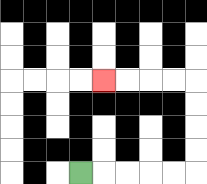{'start': '[3, 7]', 'end': '[4, 3]', 'path_directions': 'R,R,R,R,R,U,U,U,U,L,L,L,L', 'path_coordinates': '[[3, 7], [4, 7], [5, 7], [6, 7], [7, 7], [8, 7], [8, 6], [8, 5], [8, 4], [8, 3], [7, 3], [6, 3], [5, 3], [4, 3]]'}